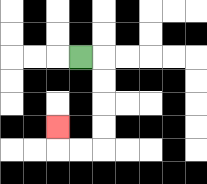{'start': '[3, 2]', 'end': '[2, 5]', 'path_directions': 'R,D,D,D,D,L,L,U', 'path_coordinates': '[[3, 2], [4, 2], [4, 3], [4, 4], [4, 5], [4, 6], [3, 6], [2, 6], [2, 5]]'}